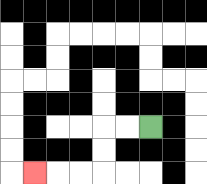{'start': '[6, 5]', 'end': '[1, 7]', 'path_directions': 'L,L,D,D,L,L,L', 'path_coordinates': '[[6, 5], [5, 5], [4, 5], [4, 6], [4, 7], [3, 7], [2, 7], [1, 7]]'}